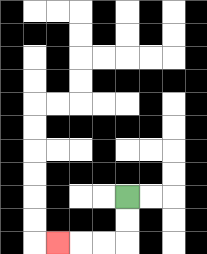{'start': '[5, 8]', 'end': '[2, 10]', 'path_directions': 'D,D,L,L,L', 'path_coordinates': '[[5, 8], [5, 9], [5, 10], [4, 10], [3, 10], [2, 10]]'}